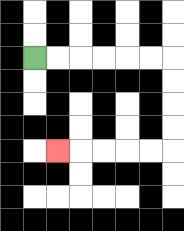{'start': '[1, 2]', 'end': '[2, 6]', 'path_directions': 'R,R,R,R,R,R,D,D,D,D,L,L,L,L,L', 'path_coordinates': '[[1, 2], [2, 2], [3, 2], [4, 2], [5, 2], [6, 2], [7, 2], [7, 3], [7, 4], [7, 5], [7, 6], [6, 6], [5, 6], [4, 6], [3, 6], [2, 6]]'}